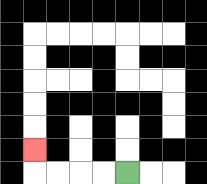{'start': '[5, 7]', 'end': '[1, 6]', 'path_directions': 'L,L,L,L,U', 'path_coordinates': '[[5, 7], [4, 7], [3, 7], [2, 7], [1, 7], [1, 6]]'}